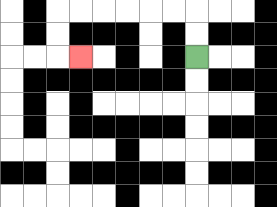{'start': '[8, 2]', 'end': '[3, 2]', 'path_directions': 'U,U,L,L,L,L,L,L,D,D,R', 'path_coordinates': '[[8, 2], [8, 1], [8, 0], [7, 0], [6, 0], [5, 0], [4, 0], [3, 0], [2, 0], [2, 1], [2, 2], [3, 2]]'}